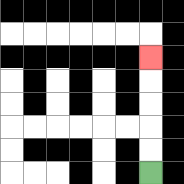{'start': '[6, 7]', 'end': '[6, 2]', 'path_directions': 'U,U,U,U,U', 'path_coordinates': '[[6, 7], [6, 6], [6, 5], [6, 4], [6, 3], [6, 2]]'}